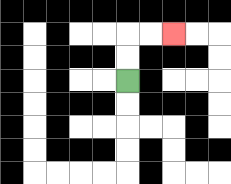{'start': '[5, 3]', 'end': '[7, 1]', 'path_directions': 'U,U,R,R', 'path_coordinates': '[[5, 3], [5, 2], [5, 1], [6, 1], [7, 1]]'}